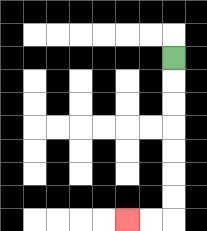{'start': '[7, 2]', 'end': '[5, 9]', 'path_directions': 'D,D,D,D,D,D,D,L,L', 'path_coordinates': '[[7, 2], [7, 3], [7, 4], [7, 5], [7, 6], [7, 7], [7, 8], [7, 9], [6, 9], [5, 9]]'}